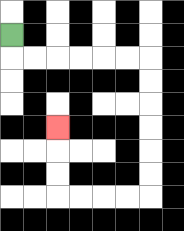{'start': '[0, 1]', 'end': '[2, 5]', 'path_directions': 'D,R,R,R,R,R,R,D,D,D,D,D,D,L,L,L,L,U,U,U', 'path_coordinates': '[[0, 1], [0, 2], [1, 2], [2, 2], [3, 2], [4, 2], [5, 2], [6, 2], [6, 3], [6, 4], [6, 5], [6, 6], [6, 7], [6, 8], [5, 8], [4, 8], [3, 8], [2, 8], [2, 7], [2, 6], [2, 5]]'}